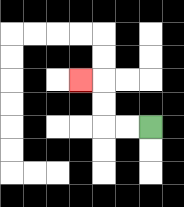{'start': '[6, 5]', 'end': '[3, 3]', 'path_directions': 'L,L,U,U,L', 'path_coordinates': '[[6, 5], [5, 5], [4, 5], [4, 4], [4, 3], [3, 3]]'}